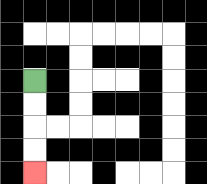{'start': '[1, 3]', 'end': '[1, 7]', 'path_directions': 'D,D,D,D', 'path_coordinates': '[[1, 3], [1, 4], [1, 5], [1, 6], [1, 7]]'}